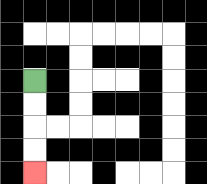{'start': '[1, 3]', 'end': '[1, 7]', 'path_directions': 'D,D,D,D', 'path_coordinates': '[[1, 3], [1, 4], [1, 5], [1, 6], [1, 7]]'}